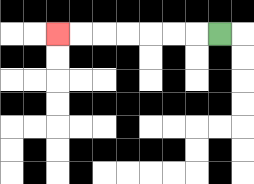{'start': '[9, 1]', 'end': '[2, 1]', 'path_directions': 'L,L,L,L,L,L,L', 'path_coordinates': '[[9, 1], [8, 1], [7, 1], [6, 1], [5, 1], [4, 1], [3, 1], [2, 1]]'}